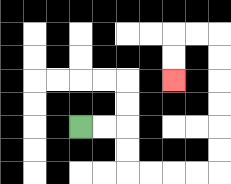{'start': '[3, 5]', 'end': '[7, 3]', 'path_directions': 'R,R,D,D,R,R,R,R,U,U,U,U,U,U,L,L,D,D', 'path_coordinates': '[[3, 5], [4, 5], [5, 5], [5, 6], [5, 7], [6, 7], [7, 7], [8, 7], [9, 7], [9, 6], [9, 5], [9, 4], [9, 3], [9, 2], [9, 1], [8, 1], [7, 1], [7, 2], [7, 3]]'}